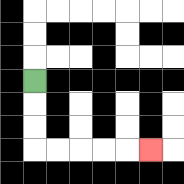{'start': '[1, 3]', 'end': '[6, 6]', 'path_directions': 'D,D,D,R,R,R,R,R', 'path_coordinates': '[[1, 3], [1, 4], [1, 5], [1, 6], [2, 6], [3, 6], [4, 6], [5, 6], [6, 6]]'}